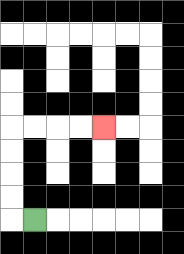{'start': '[1, 9]', 'end': '[4, 5]', 'path_directions': 'L,U,U,U,U,R,R,R,R', 'path_coordinates': '[[1, 9], [0, 9], [0, 8], [0, 7], [0, 6], [0, 5], [1, 5], [2, 5], [3, 5], [4, 5]]'}